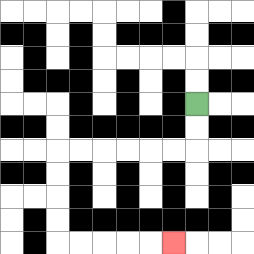{'start': '[8, 4]', 'end': '[7, 10]', 'path_directions': 'D,D,L,L,L,L,L,L,D,D,D,D,R,R,R,R,R', 'path_coordinates': '[[8, 4], [8, 5], [8, 6], [7, 6], [6, 6], [5, 6], [4, 6], [3, 6], [2, 6], [2, 7], [2, 8], [2, 9], [2, 10], [3, 10], [4, 10], [5, 10], [6, 10], [7, 10]]'}